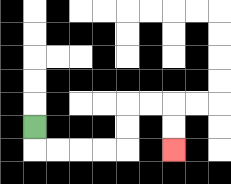{'start': '[1, 5]', 'end': '[7, 6]', 'path_directions': 'D,R,R,R,R,U,U,R,R,D,D', 'path_coordinates': '[[1, 5], [1, 6], [2, 6], [3, 6], [4, 6], [5, 6], [5, 5], [5, 4], [6, 4], [7, 4], [7, 5], [7, 6]]'}